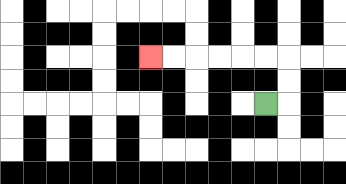{'start': '[11, 4]', 'end': '[6, 2]', 'path_directions': 'R,U,U,L,L,L,L,L,L', 'path_coordinates': '[[11, 4], [12, 4], [12, 3], [12, 2], [11, 2], [10, 2], [9, 2], [8, 2], [7, 2], [6, 2]]'}